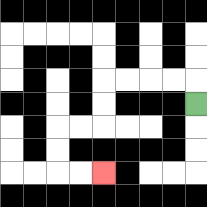{'start': '[8, 4]', 'end': '[4, 7]', 'path_directions': 'U,L,L,L,L,D,D,L,L,D,D,R,R', 'path_coordinates': '[[8, 4], [8, 3], [7, 3], [6, 3], [5, 3], [4, 3], [4, 4], [4, 5], [3, 5], [2, 5], [2, 6], [2, 7], [3, 7], [4, 7]]'}